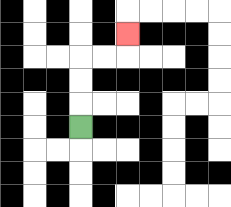{'start': '[3, 5]', 'end': '[5, 1]', 'path_directions': 'U,U,U,R,R,U', 'path_coordinates': '[[3, 5], [3, 4], [3, 3], [3, 2], [4, 2], [5, 2], [5, 1]]'}